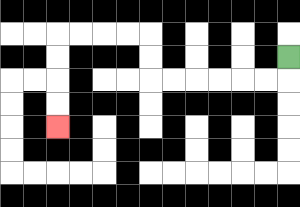{'start': '[12, 2]', 'end': '[2, 5]', 'path_directions': 'D,L,L,L,L,L,L,U,U,L,L,L,L,D,D,D,D', 'path_coordinates': '[[12, 2], [12, 3], [11, 3], [10, 3], [9, 3], [8, 3], [7, 3], [6, 3], [6, 2], [6, 1], [5, 1], [4, 1], [3, 1], [2, 1], [2, 2], [2, 3], [2, 4], [2, 5]]'}